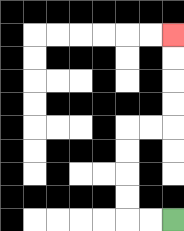{'start': '[7, 9]', 'end': '[7, 1]', 'path_directions': 'L,L,U,U,U,U,R,R,U,U,U,U', 'path_coordinates': '[[7, 9], [6, 9], [5, 9], [5, 8], [5, 7], [5, 6], [5, 5], [6, 5], [7, 5], [7, 4], [7, 3], [7, 2], [7, 1]]'}